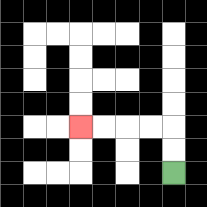{'start': '[7, 7]', 'end': '[3, 5]', 'path_directions': 'U,U,L,L,L,L', 'path_coordinates': '[[7, 7], [7, 6], [7, 5], [6, 5], [5, 5], [4, 5], [3, 5]]'}